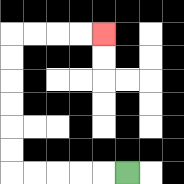{'start': '[5, 7]', 'end': '[4, 1]', 'path_directions': 'L,L,L,L,L,U,U,U,U,U,U,R,R,R,R', 'path_coordinates': '[[5, 7], [4, 7], [3, 7], [2, 7], [1, 7], [0, 7], [0, 6], [0, 5], [0, 4], [0, 3], [0, 2], [0, 1], [1, 1], [2, 1], [3, 1], [4, 1]]'}